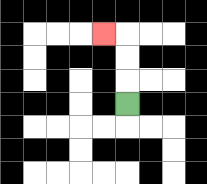{'start': '[5, 4]', 'end': '[4, 1]', 'path_directions': 'U,U,U,L', 'path_coordinates': '[[5, 4], [5, 3], [5, 2], [5, 1], [4, 1]]'}